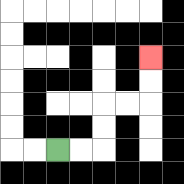{'start': '[2, 6]', 'end': '[6, 2]', 'path_directions': 'R,R,U,U,R,R,U,U', 'path_coordinates': '[[2, 6], [3, 6], [4, 6], [4, 5], [4, 4], [5, 4], [6, 4], [6, 3], [6, 2]]'}